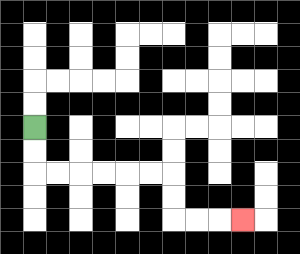{'start': '[1, 5]', 'end': '[10, 9]', 'path_directions': 'D,D,R,R,R,R,R,R,D,D,R,R,R', 'path_coordinates': '[[1, 5], [1, 6], [1, 7], [2, 7], [3, 7], [4, 7], [5, 7], [6, 7], [7, 7], [7, 8], [7, 9], [8, 9], [9, 9], [10, 9]]'}